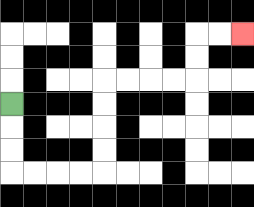{'start': '[0, 4]', 'end': '[10, 1]', 'path_directions': 'D,D,D,R,R,R,R,U,U,U,U,R,R,R,R,U,U,R,R', 'path_coordinates': '[[0, 4], [0, 5], [0, 6], [0, 7], [1, 7], [2, 7], [3, 7], [4, 7], [4, 6], [4, 5], [4, 4], [4, 3], [5, 3], [6, 3], [7, 3], [8, 3], [8, 2], [8, 1], [9, 1], [10, 1]]'}